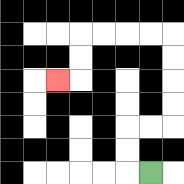{'start': '[6, 7]', 'end': '[2, 3]', 'path_directions': 'L,U,U,R,R,U,U,U,U,L,L,L,L,D,D,L', 'path_coordinates': '[[6, 7], [5, 7], [5, 6], [5, 5], [6, 5], [7, 5], [7, 4], [7, 3], [7, 2], [7, 1], [6, 1], [5, 1], [4, 1], [3, 1], [3, 2], [3, 3], [2, 3]]'}